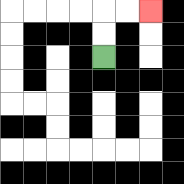{'start': '[4, 2]', 'end': '[6, 0]', 'path_directions': 'U,U,R,R', 'path_coordinates': '[[4, 2], [4, 1], [4, 0], [5, 0], [6, 0]]'}